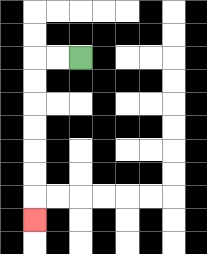{'start': '[3, 2]', 'end': '[1, 9]', 'path_directions': 'L,L,D,D,D,D,D,D,D', 'path_coordinates': '[[3, 2], [2, 2], [1, 2], [1, 3], [1, 4], [1, 5], [1, 6], [1, 7], [1, 8], [1, 9]]'}